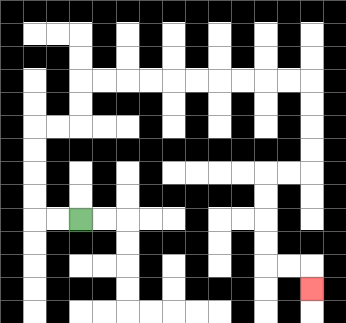{'start': '[3, 9]', 'end': '[13, 12]', 'path_directions': 'L,L,U,U,U,U,R,R,U,U,R,R,R,R,R,R,R,R,R,R,D,D,D,D,L,L,D,D,D,D,R,R,D', 'path_coordinates': '[[3, 9], [2, 9], [1, 9], [1, 8], [1, 7], [1, 6], [1, 5], [2, 5], [3, 5], [3, 4], [3, 3], [4, 3], [5, 3], [6, 3], [7, 3], [8, 3], [9, 3], [10, 3], [11, 3], [12, 3], [13, 3], [13, 4], [13, 5], [13, 6], [13, 7], [12, 7], [11, 7], [11, 8], [11, 9], [11, 10], [11, 11], [12, 11], [13, 11], [13, 12]]'}